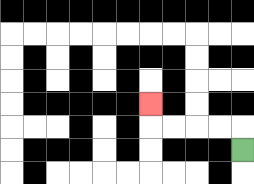{'start': '[10, 6]', 'end': '[6, 4]', 'path_directions': 'U,L,L,L,L,U', 'path_coordinates': '[[10, 6], [10, 5], [9, 5], [8, 5], [7, 5], [6, 5], [6, 4]]'}